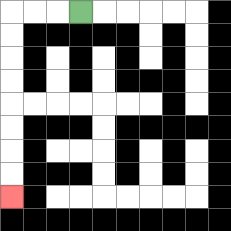{'start': '[3, 0]', 'end': '[0, 8]', 'path_directions': 'L,L,L,D,D,D,D,D,D,D,D', 'path_coordinates': '[[3, 0], [2, 0], [1, 0], [0, 0], [0, 1], [0, 2], [0, 3], [0, 4], [0, 5], [0, 6], [0, 7], [0, 8]]'}